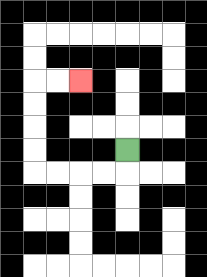{'start': '[5, 6]', 'end': '[3, 3]', 'path_directions': 'D,L,L,L,L,U,U,U,U,R,R', 'path_coordinates': '[[5, 6], [5, 7], [4, 7], [3, 7], [2, 7], [1, 7], [1, 6], [1, 5], [1, 4], [1, 3], [2, 3], [3, 3]]'}